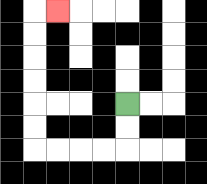{'start': '[5, 4]', 'end': '[2, 0]', 'path_directions': 'D,D,L,L,L,L,U,U,U,U,U,U,R', 'path_coordinates': '[[5, 4], [5, 5], [5, 6], [4, 6], [3, 6], [2, 6], [1, 6], [1, 5], [1, 4], [1, 3], [1, 2], [1, 1], [1, 0], [2, 0]]'}